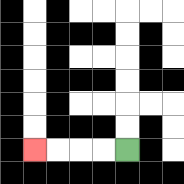{'start': '[5, 6]', 'end': '[1, 6]', 'path_directions': 'L,L,L,L', 'path_coordinates': '[[5, 6], [4, 6], [3, 6], [2, 6], [1, 6]]'}